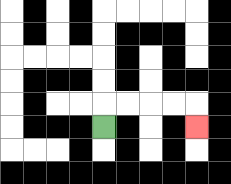{'start': '[4, 5]', 'end': '[8, 5]', 'path_directions': 'U,R,R,R,R,D', 'path_coordinates': '[[4, 5], [4, 4], [5, 4], [6, 4], [7, 4], [8, 4], [8, 5]]'}